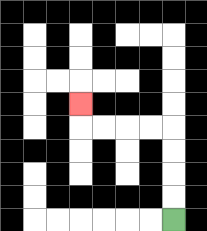{'start': '[7, 9]', 'end': '[3, 4]', 'path_directions': 'U,U,U,U,L,L,L,L,U', 'path_coordinates': '[[7, 9], [7, 8], [7, 7], [7, 6], [7, 5], [6, 5], [5, 5], [4, 5], [3, 5], [3, 4]]'}